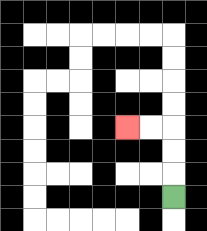{'start': '[7, 8]', 'end': '[5, 5]', 'path_directions': 'U,U,U,L,L', 'path_coordinates': '[[7, 8], [7, 7], [7, 6], [7, 5], [6, 5], [5, 5]]'}